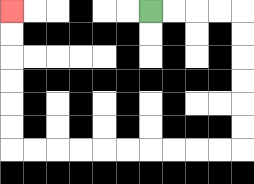{'start': '[6, 0]', 'end': '[0, 0]', 'path_directions': 'R,R,R,R,D,D,D,D,D,D,L,L,L,L,L,L,L,L,L,L,U,U,U,U,U,U', 'path_coordinates': '[[6, 0], [7, 0], [8, 0], [9, 0], [10, 0], [10, 1], [10, 2], [10, 3], [10, 4], [10, 5], [10, 6], [9, 6], [8, 6], [7, 6], [6, 6], [5, 6], [4, 6], [3, 6], [2, 6], [1, 6], [0, 6], [0, 5], [0, 4], [0, 3], [0, 2], [0, 1], [0, 0]]'}